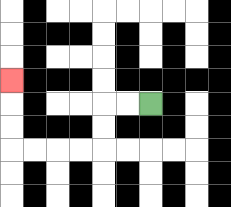{'start': '[6, 4]', 'end': '[0, 3]', 'path_directions': 'L,L,D,D,L,L,L,L,U,U,U', 'path_coordinates': '[[6, 4], [5, 4], [4, 4], [4, 5], [4, 6], [3, 6], [2, 6], [1, 6], [0, 6], [0, 5], [0, 4], [0, 3]]'}